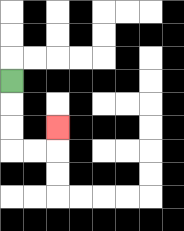{'start': '[0, 3]', 'end': '[2, 5]', 'path_directions': 'D,D,D,R,R,U', 'path_coordinates': '[[0, 3], [0, 4], [0, 5], [0, 6], [1, 6], [2, 6], [2, 5]]'}